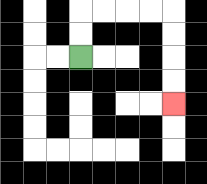{'start': '[3, 2]', 'end': '[7, 4]', 'path_directions': 'U,U,R,R,R,R,D,D,D,D', 'path_coordinates': '[[3, 2], [3, 1], [3, 0], [4, 0], [5, 0], [6, 0], [7, 0], [7, 1], [7, 2], [7, 3], [7, 4]]'}